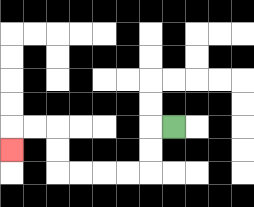{'start': '[7, 5]', 'end': '[0, 6]', 'path_directions': 'L,D,D,L,L,L,L,U,U,L,L,D', 'path_coordinates': '[[7, 5], [6, 5], [6, 6], [6, 7], [5, 7], [4, 7], [3, 7], [2, 7], [2, 6], [2, 5], [1, 5], [0, 5], [0, 6]]'}